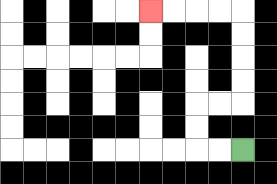{'start': '[10, 6]', 'end': '[6, 0]', 'path_directions': 'L,L,U,U,R,R,U,U,U,U,L,L,L,L', 'path_coordinates': '[[10, 6], [9, 6], [8, 6], [8, 5], [8, 4], [9, 4], [10, 4], [10, 3], [10, 2], [10, 1], [10, 0], [9, 0], [8, 0], [7, 0], [6, 0]]'}